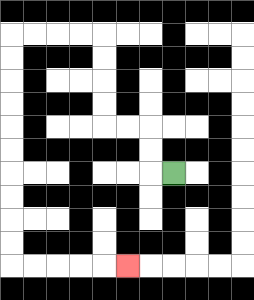{'start': '[7, 7]', 'end': '[5, 11]', 'path_directions': 'L,U,U,L,L,U,U,U,U,L,L,L,L,D,D,D,D,D,D,D,D,D,D,R,R,R,R,R', 'path_coordinates': '[[7, 7], [6, 7], [6, 6], [6, 5], [5, 5], [4, 5], [4, 4], [4, 3], [4, 2], [4, 1], [3, 1], [2, 1], [1, 1], [0, 1], [0, 2], [0, 3], [0, 4], [0, 5], [0, 6], [0, 7], [0, 8], [0, 9], [0, 10], [0, 11], [1, 11], [2, 11], [3, 11], [4, 11], [5, 11]]'}